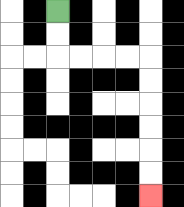{'start': '[2, 0]', 'end': '[6, 8]', 'path_directions': 'D,D,R,R,R,R,D,D,D,D,D,D', 'path_coordinates': '[[2, 0], [2, 1], [2, 2], [3, 2], [4, 2], [5, 2], [6, 2], [6, 3], [6, 4], [6, 5], [6, 6], [6, 7], [6, 8]]'}